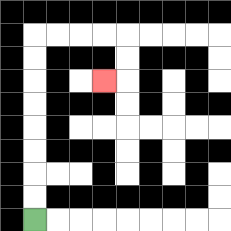{'start': '[1, 9]', 'end': '[4, 3]', 'path_directions': 'U,U,U,U,U,U,U,U,R,R,R,R,D,D,L', 'path_coordinates': '[[1, 9], [1, 8], [1, 7], [1, 6], [1, 5], [1, 4], [1, 3], [1, 2], [1, 1], [2, 1], [3, 1], [4, 1], [5, 1], [5, 2], [5, 3], [4, 3]]'}